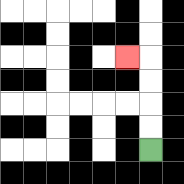{'start': '[6, 6]', 'end': '[5, 2]', 'path_directions': 'U,U,U,U,L', 'path_coordinates': '[[6, 6], [6, 5], [6, 4], [6, 3], [6, 2], [5, 2]]'}